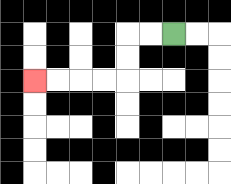{'start': '[7, 1]', 'end': '[1, 3]', 'path_directions': 'L,L,D,D,L,L,L,L', 'path_coordinates': '[[7, 1], [6, 1], [5, 1], [5, 2], [5, 3], [4, 3], [3, 3], [2, 3], [1, 3]]'}